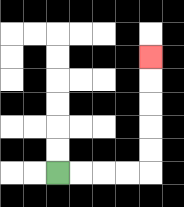{'start': '[2, 7]', 'end': '[6, 2]', 'path_directions': 'R,R,R,R,U,U,U,U,U', 'path_coordinates': '[[2, 7], [3, 7], [4, 7], [5, 7], [6, 7], [6, 6], [6, 5], [6, 4], [6, 3], [6, 2]]'}